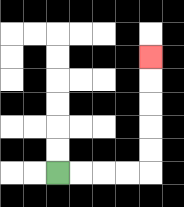{'start': '[2, 7]', 'end': '[6, 2]', 'path_directions': 'R,R,R,R,U,U,U,U,U', 'path_coordinates': '[[2, 7], [3, 7], [4, 7], [5, 7], [6, 7], [6, 6], [6, 5], [6, 4], [6, 3], [6, 2]]'}